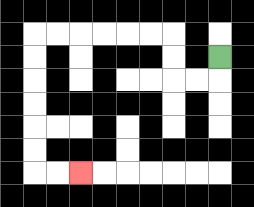{'start': '[9, 2]', 'end': '[3, 7]', 'path_directions': 'D,L,L,U,U,L,L,L,L,L,L,D,D,D,D,D,D,R,R', 'path_coordinates': '[[9, 2], [9, 3], [8, 3], [7, 3], [7, 2], [7, 1], [6, 1], [5, 1], [4, 1], [3, 1], [2, 1], [1, 1], [1, 2], [1, 3], [1, 4], [1, 5], [1, 6], [1, 7], [2, 7], [3, 7]]'}